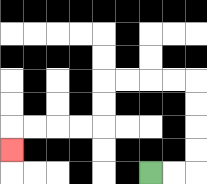{'start': '[6, 7]', 'end': '[0, 6]', 'path_directions': 'R,R,U,U,U,U,L,L,L,L,D,D,L,L,L,L,D', 'path_coordinates': '[[6, 7], [7, 7], [8, 7], [8, 6], [8, 5], [8, 4], [8, 3], [7, 3], [6, 3], [5, 3], [4, 3], [4, 4], [4, 5], [3, 5], [2, 5], [1, 5], [0, 5], [0, 6]]'}